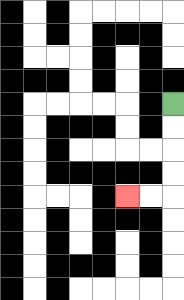{'start': '[7, 4]', 'end': '[5, 8]', 'path_directions': 'D,D,D,D,L,L', 'path_coordinates': '[[7, 4], [7, 5], [7, 6], [7, 7], [7, 8], [6, 8], [5, 8]]'}